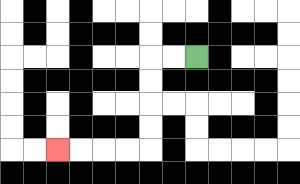{'start': '[8, 2]', 'end': '[2, 6]', 'path_directions': 'L,L,D,D,D,D,L,L,L,L', 'path_coordinates': '[[8, 2], [7, 2], [6, 2], [6, 3], [6, 4], [6, 5], [6, 6], [5, 6], [4, 6], [3, 6], [2, 6]]'}